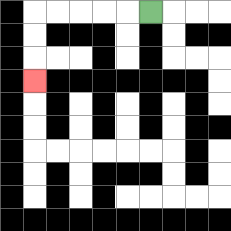{'start': '[6, 0]', 'end': '[1, 3]', 'path_directions': 'L,L,L,L,L,D,D,D', 'path_coordinates': '[[6, 0], [5, 0], [4, 0], [3, 0], [2, 0], [1, 0], [1, 1], [1, 2], [1, 3]]'}